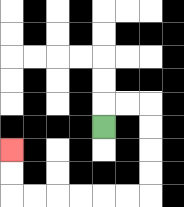{'start': '[4, 5]', 'end': '[0, 6]', 'path_directions': 'U,R,R,D,D,D,D,L,L,L,L,L,L,U,U', 'path_coordinates': '[[4, 5], [4, 4], [5, 4], [6, 4], [6, 5], [6, 6], [6, 7], [6, 8], [5, 8], [4, 8], [3, 8], [2, 8], [1, 8], [0, 8], [0, 7], [0, 6]]'}